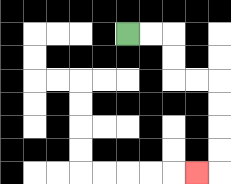{'start': '[5, 1]', 'end': '[8, 7]', 'path_directions': 'R,R,D,D,R,R,D,D,D,D,L', 'path_coordinates': '[[5, 1], [6, 1], [7, 1], [7, 2], [7, 3], [8, 3], [9, 3], [9, 4], [9, 5], [9, 6], [9, 7], [8, 7]]'}